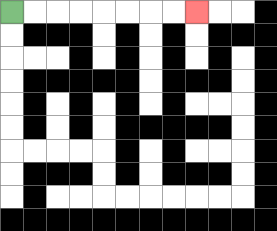{'start': '[0, 0]', 'end': '[8, 0]', 'path_directions': 'R,R,R,R,R,R,R,R', 'path_coordinates': '[[0, 0], [1, 0], [2, 0], [3, 0], [4, 0], [5, 0], [6, 0], [7, 0], [8, 0]]'}